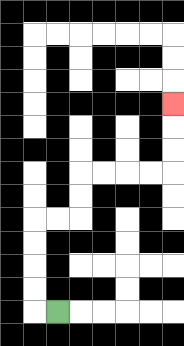{'start': '[2, 13]', 'end': '[7, 4]', 'path_directions': 'L,U,U,U,U,R,R,U,U,R,R,R,R,U,U,U', 'path_coordinates': '[[2, 13], [1, 13], [1, 12], [1, 11], [1, 10], [1, 9], [2, 9], [3, 9], [3, 8], [3, 7], [4, 7], [5, 7], [6, 7], [7, 7], [7, 6], [7, 5], [7, 4]]'}